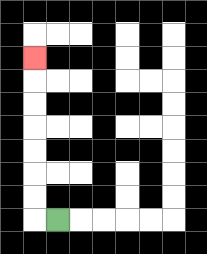{'start': '[2, 9]', 'end': '[1, 2]', 'path_directions': 'L,U,U,U,U,U,U,U', 'path_coordinates': '[[2, 9], [1, 9], [1, 8], [1, 7], [1, 6], [1, 5], [1, 4], [1, 3], [1, 2]]'}